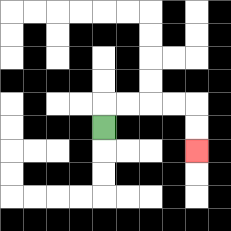{'start': '[4, 5]', 'end': '[8, 6]', 'path_directions': 'U,R,R,R,R,D,D', 'path_coordinates': '[[4, 5], [4, 4], [5, 4], [6, 4], [7, 4], [8, 4], [8, 5], [8, 6]]'}